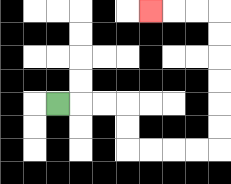{'start': '[2, 4]', 'end': '[6, 0]', 'path_directions': 'R,R,R,D,D,R,R,R,R,U,U,U,U,U,U,L,L,L', 'path_coordinates': '[[2, 4], [3, 4], [4, 4], [5, 4], [5, 5], [5, 6], [6, 6], [7, 6], [8, 6], [9, 6], [9, 5], [9, 4], [9, 3], [9, 2], [9, 1], [9, 0], [8, 0], [7, 0], [6, 0]]'}